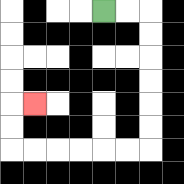{'start': '[4, 0]', 'end': '[1, 4]', 'path_directions': 'R,R,D,D,D,D,D,D,L,L,L,L,L,L,U,U,R', 'path_coordinates': '[[4, 0], [5, 0], [6, 0], [6, 1], [6, 2], [6, 3], [6, 4], [6, 5], [6, 6], [5, 6], [4, 6], [3, 6], [2, 6], [1, 6], [0, 6], [0, 5], [0, 4], [1, 4]]'}